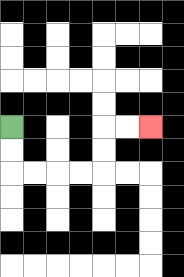{'start': '[0, 5]', 'end': '[6, 5]', 'path_directions': 'D,D,R,R,R,R,U,U,R,R', 'path_coordinates': '[[0, 5], [0, 6], [0, 7], [1, 7], [2, 7], [3, 7], [4, 7], [4, 6], [4, 5], [5, 5], [6, 5]]'}